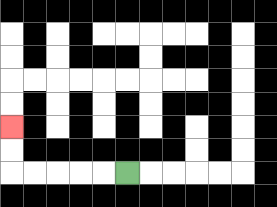{'start': '[5, 7]', 'end': '[0, 5]', 'path_directions': 'L,L,L,L,L,U,U', 'path_coordinates': '[[5, 7], [4, 7], [3, 7], [2, 7], [1, 7], [0, 7], [0, 6], [0, 5]]'}